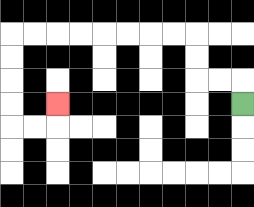{'start': '[10, 4]', 'end': '[2, 4]', 'path_directions': 'U,L,L,U,U,L,L,L,L,L,L,L,L,D,D,D,D,R,R,U', 'path_coordinates': '[[10, 4], [10, 3], [9, 3], [8, 3], [8, 2], [8, 1], [7, 1], [6, 1], [5, 1], [4, 1], [3, 1], [2, 1], [1, 1], [0, 1], [0, 2], [0, 3], [0, 4], [0, 5], [1, 5], [2, 5], [2, 4]]'}